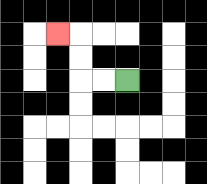{'start': '[5, 3]', 'end': '[2, 1]', 'path_directions': 'L,L,U,U,L', 'path_coordinates': '[[5, 3], [4, 3], [3, 3], [3, 2], [3, 1], [2, 1]]'}